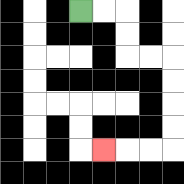{'start': '[3, 0]', 'end': '[4, 6]', 'path_directions': 'R,R,D,D,R,R,D,D,D,D,L,L,L', 'path_coordinates': '[[3, 0], [4, 0], [5, 0], [5, 1], [5, 2], [6, 2], [7, 2], [7, 3], [7, 4], [7, 5], [7, 6], [6, 6], [5, 6], [4, 6]]'}